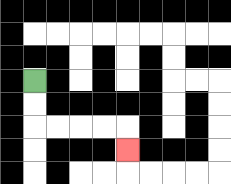{'start': '[1, 3]', 'end': '[5, 6]', 'path_directions': 'D,D,R,R,R,R,D', 'path_coordinates': '[[1, 3], [1, 4], [1, 5], [2, 5], [3, 5], [4, 5], [5, 5], [5, 6]]'}